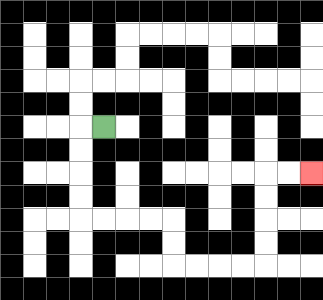{'start': '[4, 5]', 'end': '[13, 7]', 'path_directions': 'L,D,D,D,D,R,R,R,R,D,D,R,R,R,R,U,U,U,U,R,R', 'path_coordinates': '[[4, 5], [3, 5], [3, 6], [3, 7], [3, 8], [3, 9], [4, 9], [5, 9], [6, 9], [7, 9], [7, 10], [7, 11], [8, 11], [9, 11], [10, 11], [11, 11], [11, 10], [11, 9], [11, 8], [11, 7], [12, 7], [13, 7]]'}